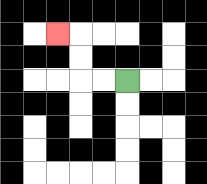{'start': '[5, 3]', 'end': '[2, 1]', 'path_directions': 'L,L,U,U,L', 'path_coordinates': '[[5, 3], [4, 3], [3, 3], [3, 2], [3, 1], [2, 1]]'}